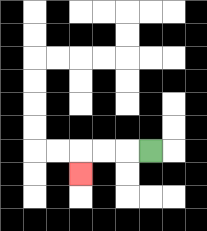{'start': '[6, 6]', 'end': '[3, 7]', 'path_directions': 'L,L,L,D', 'path_coordinates': '[[6, 6], [5, 6], [4, 6], [3, 6], [3, 7]]'}